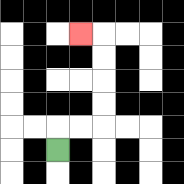{'start': '[2, 6]', 'end': '[3, 1]', 'path_directions': 'U,R,R,U,U,U,U,L', 'path_coordinates': '[[2, 6], [2, 5], [3, 5], [4, 5], [4, 4], [4, 3], [4, 2], [4, 1], [3, 1]]'}